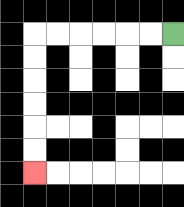{'start': '[7, 1]', 'end': '[1, 7]', 'path_directions': 'L,L,L,L,L,L,D,D,D,D,D,D', 'path_coordinates': '[[7, 1], [6, 1], [5, 1], [4, 1], [3, 1], [2, 1], [1, 1], [1, 2], [1, 3], [1, 4], [1, 5], [1, 6], [1, 7]]'}